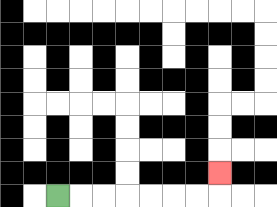{'start': '[2, 8]', 'end': '[9, 7]', 'path_directions': 'R,R,R,R,R,R,R,U', 'path_coordinates': '[[2, 8], [3, 8], [4, 8], [5, 8], [6, 8], [7, 8], [8, 8], [9, 8], [9, 7]]'}